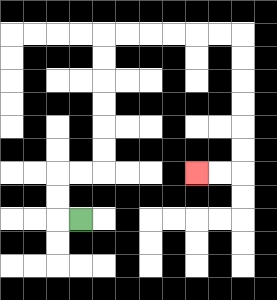{'start': '[3, 9]', 'end': '[8, 7]', 'path_directions': 'L,U,U,R,R,U,U,U,U,U,U,R,R,R,R,R,R,D,D,D,D,D,D,L,L', 'path_coordinates': '[[3, 9], [2, 9], [2, 8], [2, 7], [3, 7], [4, 7], [4, 6], [4, 5], [4, 4], [4, 3], [4, 2], [4, 1], [5, 1], [6, 1], [7, 1], [8, 1], [9, 1], [10, 1], [10, 2], [10, 3], [10, 4], [10, 5], [10, 6], [10, 7], [9, 7], [8, 7]]'}